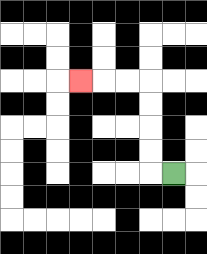{'start': '[7, 7]', 'end': '[3, 3]', 'path_directions': 'L,U,U,U,U,L,L,L', 'path_coordinates': '[[7, 7], [6, 7], [6, 6], [6, 5], [6, 4], [6, 3], [5, 3], [4, 3], [3, 3]]'}